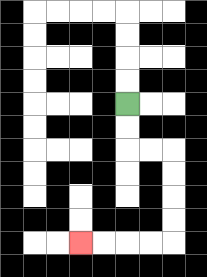{'start': '[5, 4]', 'end': '[3, 10]', 'path_directions': 'D,D,R,R,D,D,D,D,L,L,L,L', 'path_coordinates': '[[5, 4], [5, 5], [5, 6], [6, 6], [7, 6], [7, 7], [7, 8], [7, 9], [7, 10], [6, 10], [5, 10], [4, 10], [3, 10]]'}